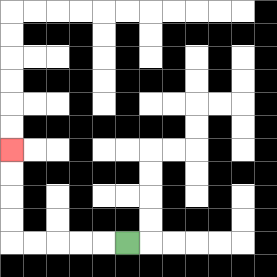{'start': '[5, 10]', 'end': '[0, 6]', 'path_directions': 'L,L,L,L,L,U,U,U,U', 'path_coordinates': '[[5, 10], [4, 10], [3, 10], [2, 10], [1, 10], [0, 10], [0, 9], [0, 8], [0, 7], [0, 6]]'}